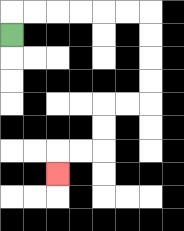{'start': '[0, 1]', 'end': '[2, 7]', 'path_directions': 'U,R,R,R,R,R,R,D,D,D,D,L,L,D,D,L,L,D', 'path_coordinates': '[[0, 1], [0, 0], [1, 0], [2, 0], [3, 0], [4, 0], [5, 0], [6, 0], [6, 1], [6, 2], [6, 3], [6, 4], [5, 4], [4, 4], [4, 5], [4, 6], [3, 6], [2, 6], [2, 7]]'}